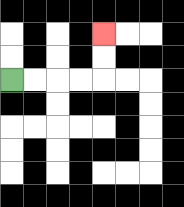{'start': '[0, 3]', 'end': '[4, 1]', 'path_directions': 'R,R,R,R,U,U', 'path_coordinates': '[[0, 3], [1, 3], [2, 3], [3, 3], [4, 3], [4, 2], [4, 1]]'}